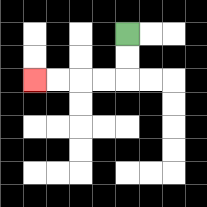{'start': '[5, 1]', 'end': '[1, 3]', 'path_directions': 'D,D,L,L,L,L', 'path_coordinates': '[[5, 1], [5, 2], [5, 3], [4, 3], [3, 3], [2, 3], [1, 3]]'}